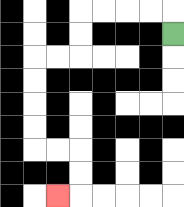{'start': '[7, 1]', 'end': '[2, 8]', 'path_directions': 'U,L,L,L,L,D,D,L,L,D,D,D,D,R,R,D,D,L', 'path_coordinates': '[[7, 1], [7, 0], [6, 0], [5, 0], [4, 0], [3, 0], [3, 1], [3, 2], [2, 2], [1, 2], [1, 3], [1, 4], [1, 5], [1, 6], [2, 6], [3, 6], [3, 7], [3, 8], [2, 8]]'}